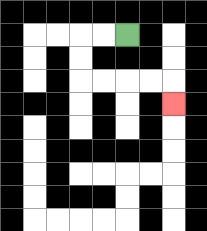{'start': '[5, 1]', 'end': '[7, 4]', 'path_directions': 'L,L,D,D,R,R,R,R,D', 'path_coordinates': '[[5, 1], [4, 1], [3, 1], [3, 2], [3, 3], [4, 3], [5, 3], [6, 3], [7, 3], [7, 4]]'}